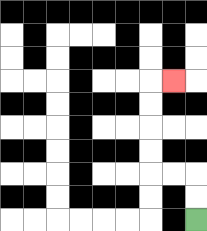{'start': '[8, 9]', 'end': '[7, 3]', 'path_directions': 'U,U,L,L,U,U,U,U,R', 'path_coordinates': '[[8, 9], [8, 8], [8, 7], [7, 7], [6, 7], [6, 6], [6, 5], [6, 4], [6, 3], [7, 3]]'}